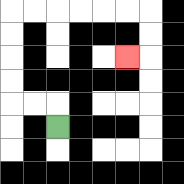{'start': '[2, 5]', 'end': '[5, 2]', 'path_directions': 'U,L,L,U,U,U,U,R,R,R,R,R,R,D,D,L', 'path_coordinates': '[[2, 5], [2, 4], [1, 4], [0, 4], [0, 3], [0, 2], [0, 1], [0, 0], [1, 0], [2, 0], [3, 0], [4, 0], [5, 0], [6, 0], [6, 1], [6, 2], [5, 2]]'}